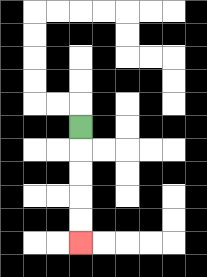{'start': '[3, 5]', 'end': '[3, 10]', 'path_directions': 'D,D,D,D,D', 'path_coordinates': '[[3, 5], [3, 6], [3, 7], [3, 8], [3, 9], [3, 10]]'}